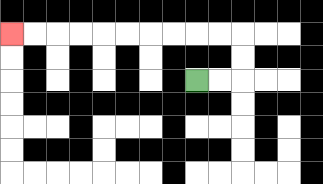{'start': '[8, 3]', 'end': '[0, 1]', 'path_directions': 'R,R,U,U,L,L,L,L,L,L,L,L,L,L', 'path_coordinates': '[[8, 3], [9, 3], [10, 3], [10, 2], [10, 1], [9, 1], [8, 1], [7, 1], [6, 1], [5, 1], [4, 1], [3, 1], [2, 1], [1, 1], [0, 1]]'}